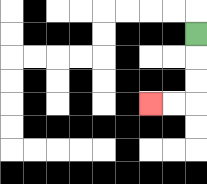{'start': '[8, 1]', 'end': '[6, 4]', 'path_directions': 'D,D,D,L,L', 'path_coordinates': '[[8, 1], [8, 2], [8, 3], [8, 4], [7, 4], [6, 4]]'}